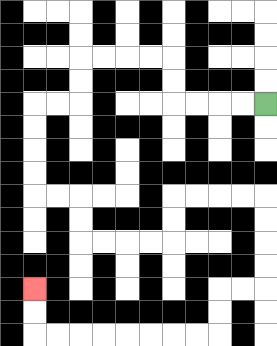{'start': '[11, 4]', 'end': '[1, 12]', 'path_directions': 'L,L,L,L,U,U,L,L,L,L,D,D,L,L,D,D,D,D,R,R,D,D,R,R,R,R,U,U,R,R,R,R,D,D,D,D,L,L,D,D,L,L,L,L,L,L,L,L,U,U', 'path_coordinates': '[[11, 4], [10, 4], [9, 4], [8, 4], [7, 4], [7, 3], [7, 2], [6, 2], [5, 2], [4, 2], [3, 2], [3, 3], [3, 4], [2, 4], [1, 4], [1, 5], [1, 6], [1, 7], [1, 8], [2, 8], [3, 8], [3, 9], [3, 10], [4, 10], [5, 10], [6, 10], [7, 10], [7, 9], [7, 8], [8, 8], [9, 8], [10, 8], [11, 8], [11, 9], [11, 10], [11, 11], [11, 12], [10, 12], [9, 12], [9, 13], [9, 14], [8, 14], [7, 14], [6, 14], [5, 14], [4, 14], [3, 14], [2, 14], [1, 14], [1, 13], [1, 12]]'}